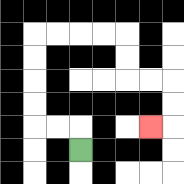{'start': '[3, 6]', 'end': '[6, 5]', 'path_directions': 'U,L,L,U,U,U,U,R,R,R,R,D,D,R,R,D,D,L', 'path_coordinates': '[[3, 6], [3, 5], [2, 5], [1, 5], [1, 4], [1, 3], [1, 2], [1, 1], [2, 1], [3, 1], [4, 1], [5, 1], [5, 2], [5, 3], [6, 3], [7, 3], [7, 4], [7, 5], [6, 5]]'}